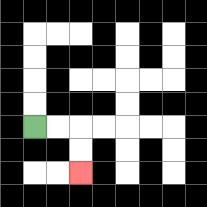{'start': '[1, 5]', 'end': '[3, 7]', 'path_directions': 'R,R,D,D', 'path_coordinates': '[[1, 5], [2, 5], [3, 5], [3, 6], [3, 7]]'}